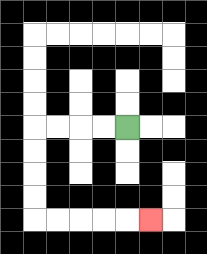{'start': '[5, 5]', 'end': '[6, 9]', 'path_directions': 'L,L,L,L,D,D,D,D,R,R,R,R,R', 'path_coordinates': '[[5, 5], [4, 5], [3, 5], [2, 5], [1, 5], [1, 6], [1, 7], [1, 8], [1, 9], [2, 9], [3, 9], [4, 9], [5, 9], [6, 9]]'}